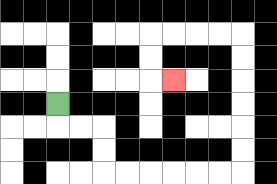{'start': '[2, 4]', 'end': '[7, 3]', 'path_directions': 'D,R,R,D,D,R,R,R,R,R,R,U,U,U,U,U,U,L,L,L,L,D,D,R', 'path_coordinates': '[[2, 4], [2, 5], [3, 5], [4, 5], [4, 6], [4, 7], [5, 7], [6, 7], [7, 7], [8, 7], [9, 7], [10, 7], [10, 6], [10, 5], [10, 4], [10, 3], [10, 2], [10, 1], [9, 1], [8, 1], [7, 1], [6, 1], [6, 2], [6, 3], [7, 3]]'}